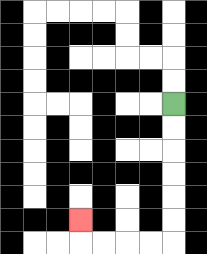{'start': '[7, 4]', 'end': '[3, 9]', 'path_directions': 'D,D,D,D,D,D,L,L,L,L,U', 'path_coordinates': '[[7, 4], [7, 5], [7, 6], [7, 7], [7, 8], [7, 9], [7, 10], [6, 10], [5, 10], [4, 10], [3, 10], [3, 9]]'}